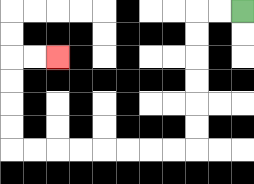{'start': '[10, 0]', 'end': '[2, 2]', 'path_directions': 'L,L,D,D,D,D,D,D,L,L,L,L,L,L,L,L,U,U,U,U,R,R', 'path_coordinates': '[[10, 0], [9, 0], [8, 0], [8, 1], [8, 2], [8, 3], [8, 4], [8, 5], [8, 6], [7, 6], [6, 6], [5, 6], [4, 6], [3, 6], [2, 6], [1, 6], [0, 6], [0, 5], [0, 4], [0, 3], [0, 2], [1, 2], [2, 2]]'}